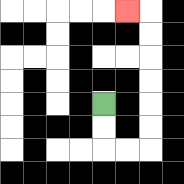{'start': '[4, 4]', 'end': '[5, 0]', 'path_directions': 'D,D,R,R,U,U,U,U,U,U,L', 'path_coordinates': '[[4, 4], [4, 5], [4, 6], [5, 6], [6, 6], [6, 5], [6, 4], [6, 3], [6, 2], [6, 1], [6, 0], [5, 0]]'}